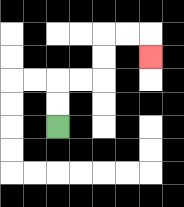{'start': '[2, 5]', 'end': '[6, 2]', 'path_directions': 'U,U,R,R,U,U,R,R,D', 'path_coordinates': '[[2, 5], [2, 4], [2, 3], [3, 3], [4, 3], [4, 2], [4, 1], [5, 1], [6, 1], [6, 2]]'}